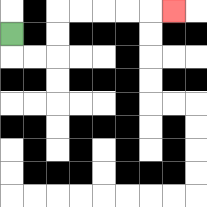{'start': '[0, 1]', 'end': '[7, 0]', 'path_directions': 'D,R,R,U,U,R,R,R,R,R', 'path_coordinates': '[[0, 1], [0, 2], [1, 2], [2, 2], [2, 1], [2, 0], [3, 0], [4, 0], [5, 0], [6, 0], [7, 0]]'}